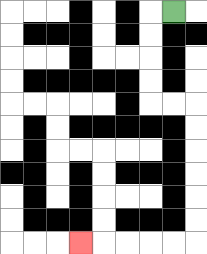{'start': '[7, 0]', 'end': '[3, 10]', 'path_directions': 'L,D,D,D,D,R,R,D,D,D,D,D,D,L,L,L,L,L', 'path_coordinates': '[[7, 0], [6, 0], [6, 1], [6, 2], [6, 3], [6, 4], [7, 4], [8, 4], [8, 5], [8, 6], [8, 7], [8, 8], [8, 9], [8, 10], [7, 10], [6, 10], [5, 10], [4, 10], [3, 10]]'}